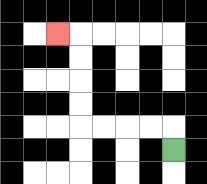{'start': '[7, 6]', 'end': '[2, 1]', 'path_directions': 'U,L,L,L,L,U,U,U,U,L', 'path_coordinates': '[[7, 6], [7, 5], [6, 5], [5, 5], [4, 5], [3, 5], [3, 4], [3, 3], [3, 2], [3, 1], [2, 1]]'}